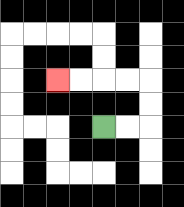{'start': '[4, 5]', 'end': '[2, 3]', 'path_directions': 'R,R,U,U,L,L,L,L', 'path_coordinates': '[[4, 5], [5, 5], [6, 5], [6, 4], [6, 3], [5, 3], [4, 3], [3, 3], [2, 3]]'}